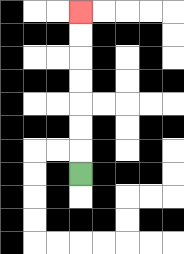{'start': '[3, 7]', 'end': '[3, 0]', 'path_directions': 'U,U,U,U,U,U,U', 'path_coordinates': '[[3, 7], [3, 6], [3, 5], [3, 4], [3, 3], [3, 2], [3, 1], [3, 0]]'}